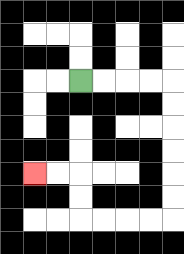{'start': '[3, 3]', 'end': '[1, 7]', 'path_directions': 'R,R,R,R,D,D,D,D,D,D,L,L,L,L,U,U,L,L', 'path_coordinates': '[[3, 3], [4, 3], [5, 3], [6, 3], [7, 3], [7, 4], [7, 5], [7, 6], [7, 7], [7, 8], [7, 9], [6, 9], [5, 9], [4, 9], [3, 9], [3, 8], [3, 7], [2, 7], [1, 7]]'}